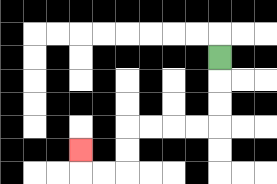{'start': '[9, 2]', 'end': '[3, 6]', 'path_directions': 'D,D,D,L,L,L,L,D,D,L,L,U', 'path_coordinates': '[[9, 2], [9, 3], [9, 4], [9, 5], [8, 5], [7, 5], [6, 5], [5, 5], [5, 6], [5, 7], [4, 7], [3, 7], [3, 6]]'}